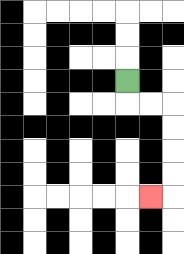{'start': '[5, 3]', 'end': '[6, 8]', 'path_directions': 'D,R,R,D,D,D,D,L', 'path_coordinates': '[[5, 3], [5, 4], [6, 4], [7, 4], [7, 5], [7, 6], [7, 7], [7, 8], [6, 8]]'}